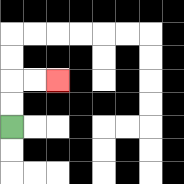{'start': '[0, 5]', 'end': '[2, 3]', 'path_directions': 'U,U,R,R', 'path_coordinates': '[[0, 5], [0, 4], [0, 3], [1, 3], [2, 3]]'}